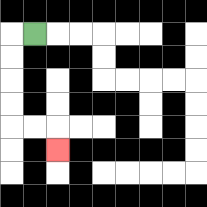{'start': '[1, 1]', 'end': '[2, 6]', 'path_directions': 'L,D,D,D,D,R,R,D', 'path_coordinates': '[[1, 1], [0, 1], [0, 2], [0, 3], [0, 4], [0, 5], [1, 5], [2, 5], [2, 6]]'}